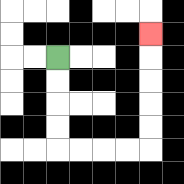{'start': '[2, 2]', 'end': '[6, 1]', 'path_directions': 'D,D,D,D,R,R,R,R,U,U,U,U,U', 'path_coordinates': '[[2, 2], [2, 3], [2, 4], [2, 5], [2, 6], [3, 6], [4, 6], [5, 6], [6, 6], [6, 5], [6, 4], [6, 3], [6, 2], [6, 1]]'}